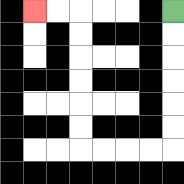{'start': '[7, 0]', 'end': '[1, 0]', 'path_directions': 'D,D,D,D,D,D,L,L,L,L,U,U,U,U,U,U,L,L', 'path_coordinates': '[[7, 0], [7, 1], [7, 2], [7, 3], [7, 4], [7, 5], [7, 6], [6, 6], [5, 6], [4, 6], [3, 6], [3, 5], [3, 4], [3, 3], [3, 2], [3, 1], [3, 0], [2, 0], [1, 0]]'}